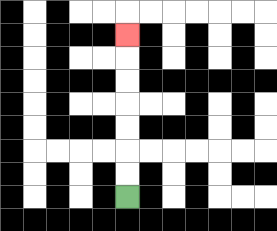{'start': '[5, 8]', 'end': '[5, 1]', 'path_directions': 'U,U,U,U,U,U,U', 'path_coordinates': '[[5, 8], [5, 7], [5, 6], [5, 5], [5, 4], [5, 3], [5, 2], [5, 1]]'}